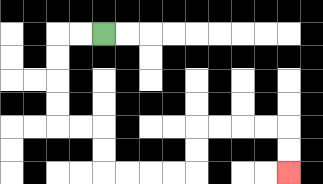{'start': '[4, 1]', 'end': '[12, 7]', 'path_directions': 'L,L,D,D,D,D,R,R,D,D,R,R,R,R,U,U,R,R,R,R,D,D', 'path_coordinates': '[[4, 1], [3, 1], [2, 1], [2, 2], [2, 3], [2, 4], [2, 5], [3, 5], [4, 5], [4, 6], [4, 7], [5, 7], [6, 7], [7, 7], [8, 7], [8, 6], [8, 5], [9, 5], [10, 5], [11, 5], [12, 5], [12, 6], [12, 7]]'}